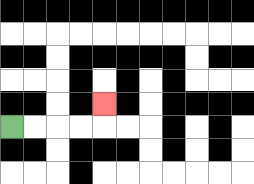{'start': '[0, 5]', 'end': '[4, 4]', 'path_directions': 'R,R,R,R,U', 'path_coordinates': '[[0, 5], [1, 5], [2, 5], [3, 5], [4, 5], [4, 4]]'}